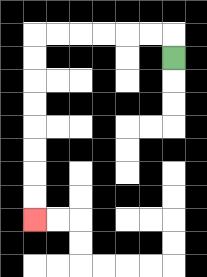{'start': '[7, 2]', 'end': '[1, 9]', 'path_directions': 'U,L,L,L,L,L,L,D,D,D,D,D,D,D,D', 'path_coordinates': '[[7, 2], [7, 1], [6, 1], [5, 1], [4, 1], [3, 1], [2, 1], [1, 1], [1, 2], [1, 3], [1, 4], [1, 5], [1, 6], [1, 7], [1, 8], [1, 9]]'}